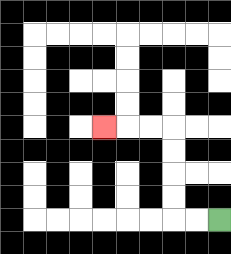{'start': '[9, 9]', 'end': '[4, 5]', 'path_directions': 'L,L,U,U,U,U,L,L,L', 'path_coordinates': '[[9, 9], [8, 9], [7, 9], [7, 8], [7, 7], [7, 6], [7, 5], [6, 5], [5, 5], [4, 5]]'}